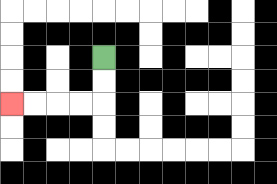{'start': '[4, 2]', 'end': '[0, 4]', 'path_directions': 'D,D,L,L,L,L', 'path_coordinates': '[[4, 2], [4, 3], [4, 4], [3, 4], [2, 4], [1, 4], [0, 4]]'}